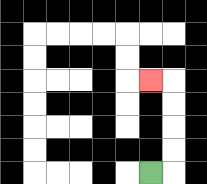{'start': '[6, 7]', 'end': '[6, 3]', 'path_directions': 'R,U,U,U,U,L', 'path_coordinates': '[[6, 7], [7, 7], [7, 6], [7, 5], [7, 4], [7, 3], [6, 3]]'}